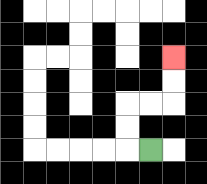{'start': '[6, 6]', 'end': '[7, 2]', 'path_directions': 'L,U,U,R,R,U,U', 'path_coordinates': '[[6, 6], [5, 6], [5, 5], [5, 4], [6, 4], [7, 4], [7, 3], [7, 2]]'}